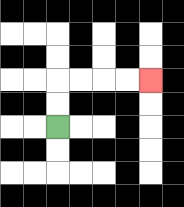{'start': '[2, 5]', 'end': '[6, 3]', 'path_directions': 'U,U,R,R,R,R', 'path_coordinates': '[[2, 5], [2, 4], [2, 3], [3, 3], [4, 3], [5, 3], [6, 3]]'}